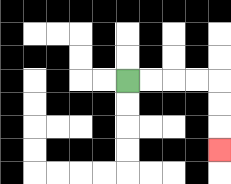{'start': '[5, 3]', 'end': '[9, 6]', 'path_directions': 'R,R,R,R,D,D,D', 'path_coordinates': '[[5, 3], [6, 3], [7, 3], [8, 3], [9, 3], [9, 4], [9, 5], [9, 6]]'}